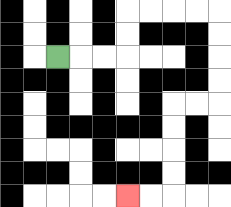{'start': '[2, 2]', 'end': '[5, 8]', 'path_directions': 'R,R,R,U,U,R,R,R,R,D,D,D,D,L,L,D,D,D,D,L,L', 'path_coordinates': '[[2, 2], [3, 2], [4, 2], [5, 2], [5, 1], [5, 0], [6, 0], [7, 0], [8, 0], [9, 0], [9, 1], [9, 2], [9, 3], [9, 4], [8, 4], [7, 4], [7, 5], [7, 6], [7, 7], [7, 8], [6, 8], [5, 8]]'}